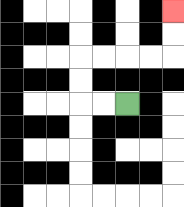{'start': '[5, 4]', 'end': '[7, 0]', 'path_directions': 'L,L,U,U,R,R,R,R,U,U', 'path_coordinates': '[[5, 4], [4, 4], [3, 4], [3, 3], [3, 2], [4, 2], [5, 2], [6, 2], [7, 2], [7, 1], [7, 0]]'}